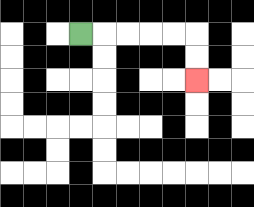{'start': '[3, 1]', 'end': '[8, 3]', 'path_directions': 'R,R,R,R,R,D,D', 'path_coordinates': '[[3, 1], [4, 1], [5, 1], [6, 1], [7, 1], [8, 1], [8, 2], [8, 3]]'}